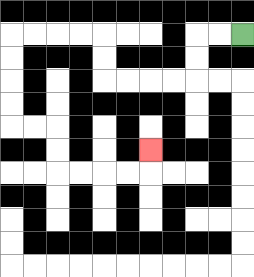{'start': '[10, 1]', 'end': '[6, 6]', 'path_directions': 'L,L,D,D,L,L,L,L,U,U,L,L,L,L,D,D,D,D,R,R,D,D,R,R,R,R,U', 'path_coordinates': '[[10, 1], [9, 1], [8, 1], [8, 2], [8, 3], [7, 3], [6, 3], [5, 3], [4, 3], [4, 2], [4, 1], [3, 1], [2, 1], [1, 1], [0, 1], [0, 2], [0, 3], [0, 4], [0, 5], [1, 5], [2, 5], [2, 6], [2, 7], [3, 7], [4, 7], [5, 7], [6, 7], [6, 6]]'}